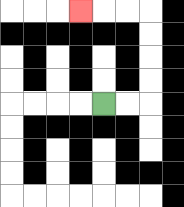{'start': '[4, 4]', 'end': '[3, 0]', 'path_directions': 'R,R,U,U,U,U,L,L,L', 'path_coordinates': '[[4, 4], [5, 4], [6, 4], [6, 3], [6, 2], [6, 1], [6, 0], [5, 0], [4, 0], [3, 0]]'}